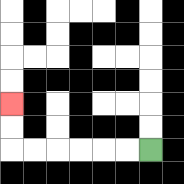{'start': '[6, 6]', 'end': '[0, 4]', 'path_directions': 'L,L,L,L,L,L,U,U', 'path_coordinates': '[[6, 6], [5, 6], [4, 6], [3, 6], [2, 6], [1, 6], [0, 6], [0, 5], [0, 4]]'}